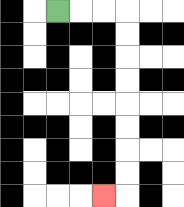{'start': '[2, 0]', 'end': '[4, 8]', 'path_directions': 'R,R,R,D,D,D,D,D,D,D,D,L', 'path_coordinates': '[[2, 0], [3, 0], [4, 0], [5, 0], [5, 1], [5, 2], [5, 3], [5, 4], [5, 5], [5, 6], [5, 7], [5, 8], [4, 8]]'}